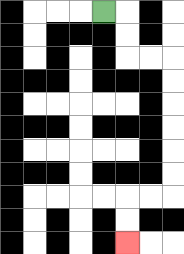{'start': '[4, 0]', 'end': '[5, 10]', 'path_directions': 'R,D,D,R,R,D,D,D,D,D,D,L,L,D,D', 'path_coordinates': '[[4, 0], [5, 0], [5, 1], [5, 2], [6, 2], [7, 2], [7, 3], [7, 4], [7, 5], [7, 6], [7, 7], [7, 8], [6, 8], [5, 8], [5, 9], [5, 10]]'}